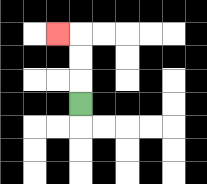{'start': '[3, 4]', 'end': '[2, 1]', 'path_directions': 'U,U,U,L', 'path_coordinates': '[[3, 4], [3, 3], [3, 2], [3, 1], [2, 1]]'}